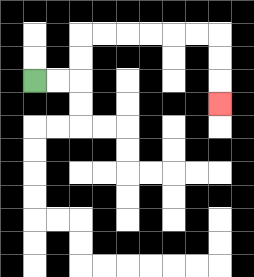{'start': '[1, 3]', 'end': '[9, 4]', 'path_directions': 'R,R,U,U,R,R,R,R,R,R,D,D,D', 'path_coordinates': '[[1, 3], [2, 3], [3, 3], [3, 2], [3, 1], [4, 1], [5, 1], [6, 1], [7, 1], [8, 1], [9, 1], [9, 2], [9, 3], [9, 4]]'}